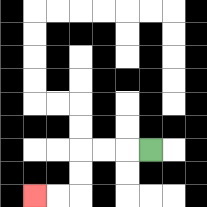{'start': '[6, 6]', 'end': '[1, 8]', 'path_directions': 'L,L,L,D,D,L,L', 'path_coordinates': '[[6, 6], [5, 6], [4, 6], [3, 6], [3, 7], [3, 8], [2, 8], [1, 8]]'}